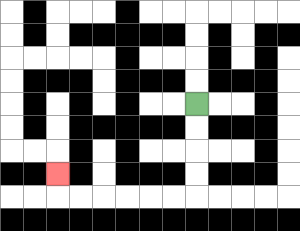{'start': '[8, 4]', 'end': '[2, 7]', 'path_directions': 'D,D,D,D,L,L,L,L,L,L,U', 'path_coordinates': '[[8, 4], [8, 5], [8, 6], [8, 7], [8, 8], [7, 8], [6, 8], [5, 8], [4, 8], [3, 8], [2, 8], [2, 7]]'}